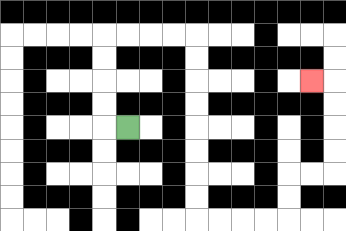{'start': '[5, 5]', 'end': '[13, 3]', 'path_directions': 'L,U,U,U,U,R,R,R,R,D,D,D,D,D,D,D,D,R,R,R,R,U,U,R,R,U,U,U,U,L', 'path_coordinates': '[[5, 5], [4, 5], [4, 4], [4, 3], [4, 2], [4, 1], [5, 1], [6, 1], [7, 1], [8, 1], [8, 2], [8, 3], [8, 4], [8, 5], [8, 6], [8, 7], [8, 8], [8, 9], [9, 9], [10, 9], [11, 9], [12, 9], [12, 8], [12, 7], [13, 7], [14, 7], [14, 6], [14, 5], [14, 4], [14, 3], [13, 3]]'}